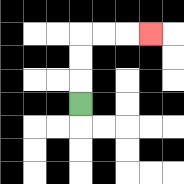{'start': '[3, 4]', 'end': '[6, 1]', 'path_directions': 'U,U,U,R,R,R', 'path_coordinates': '[[3, 4], [3, 3], [3, 2], [3, 1], [4, 1], [5, 1], [6, 1]]'}